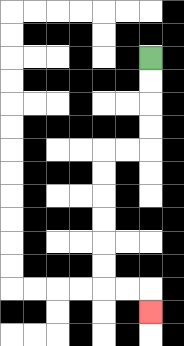{'start': '[6, 2]', 'end': '[6, 13]', 'path_directions': 'D,D,D,D,L,L,D,D,D,D,D,D,R,R,D', 'path_coordinates': '[[6, 2], [6, 3], [6, 4], [6, 5], [6, 6], [5, 6], [4, 6], [4, 7], [4, 8], [4, 9], [4, 10], [4, 11], [4, 12], [5, 12], [6, 12], [6, 13]]'}